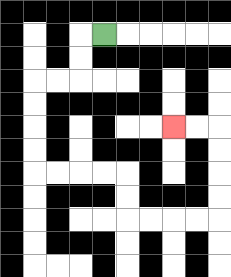{'start': '[4, 1]', 'end': '[7, 5]', 'path_directions': 'L,D,D,L,L,D,D,D,D,R,R,R,R,D,D,R,R,R,R,U,U,U,U,L,L', 'path_coordinates': '[[4, 1], [3, 1], [3, 2], [3, 3], [2, 3], [1, 3], [1, 4], [1, 5], [1, 6], [1, 7], [2, 7], [3, 7], [4, 7], [5, 7], [5, 8], [5, 9], [6, 9], [7, 9], [8, 9], [9, 9], [9, 8], [9, 7], [9, 6], [9, 5], [8, 5], [7, 5]]'}